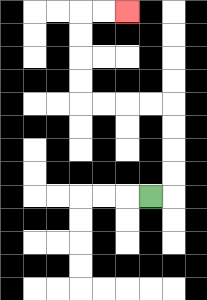{'start': '[6, 8]', 'end': '[5, 0]', 'path_directions': 'R,U,U,U,U,L,L,L,L,U,U,U,U,R,R', 'path_coordinates': '[[6, 8], [7, 8], [7, 7], [7, 6], [7, 5], [7, 4], [6, 4], [5, 4], [4, 4], [3, 4], [3, 3], [3, 2], [3, 1], [3, 0], [4, 0], [5, 0]]'}